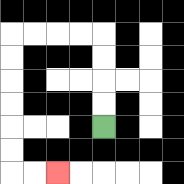{'start': '[4, 5]', 'end': '[2, 7]', 'path_directions': 'U,U,U,U,L,L,L,L,D,D,D,D,D,D,R,R', 'path_coordinates': '[[4, 5], [4, 4], [4, 3], [4, 2], [4, 1], [3, 1], [2, 1], [1, 1], [0, 1], [0, 2], [0, 3], [0, 4], [0, 5], [0, 6], [0, 7], [1, 7], [2, 7]]'}